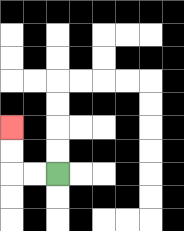{'start': '[2, 7]', 'end': '[0, 5]', 'path_directions': 'L,L,U,U', 'path_coordinates': '[[2, 7], [1, 7], [0, 7], [0, 6], [0, 5]]'}